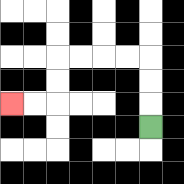{'start': '[6, 5]', 'end': '[0, 4]', 'path_directions': 'U,U,U,L,L,L,L,D,D,L,L', 'path_coordinates': '[[6, 5], [6, 4], [6, 3], [6, 2], [5, 2], [4, 2], [3, 2], [2, 2], [2, 3], [2, 4], [1, 4], [0, 4]]'}